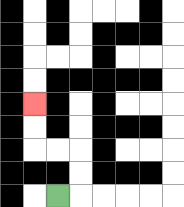{'start': '[2, 8]', 'end': '[1, 4]', 'path_directions': 'R,U,U,L,L,U,U', 'path_coordinates': '[[2, 8], [3, 8], [3, 7], [3, 6], [2, 6], [1, 6], [1, 5], [1, 4]]'}